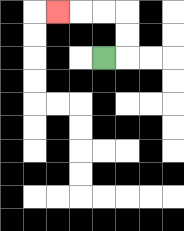{'start': '[4, 2]', 'end': '[2, 0]', 'path_directions': 'R,U,U,L,L,L', 'path_coordinates': '[[4, 2], [5, 2], [5, 1], [5, 0], [4, 0], [3, 0], [2, 0]]'}